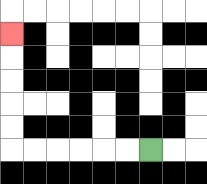{'start': '[6, 6]', 'end': '[0, 1]', 'path_directions': 'L,L,L,L,L,L,U,U,U,U,U', 'path_coordinates': '[[6, 6], [5, 6], [4, 6], [3, 6], [2, 6], [1, 6], [0, 6], [0, 5], [0, 4], [0, 3], [0, 2], [0, 1]]'}